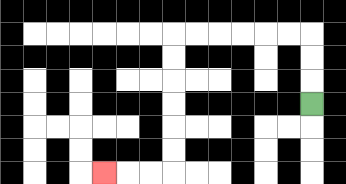{'start': '[13, 4]', 'end': '[4, 7]', 'path_directions': 'U,U,U,L,L,L,L,L,L,D,D,D,D,D,D,L,L,L', 'path_coordinates': '[[13, 4], [13, 3], [13, 2], [13, 1], [12, 1], [11, 1], [10, 1], [9, 1], [8, 1], [7, 1], [7, 2], [7, 3], [7, 4], [7, 5], [7, 6], [7, 7], [6, 7], [5, 7], [4, 7]]'}